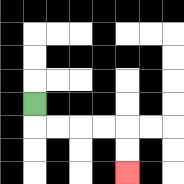{'start': '[1, 4]', 'end': '[5, 7]', 'path_directions': 'D,R,R,R,R,D,D', 'path_coordinates': '[[1, 4], [1, 5], [2, 5], [3, 5], [4, 5], [5, 5], [5, 6], [5, 7]]'}